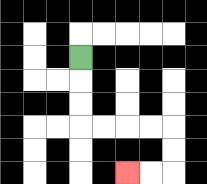{'start': '[3, 2]', 'end': '[5, 7]', 'path_directions': 'D,D,D,R,R,R,R,D,D,L,L', 'path_coordinates': '[[3, 2], [3, 3], [3, 4], [3, 5], [4, 5], [5, 5], [6, 5], [7, 5], [7, 6], [7, 7], [6, 7], [5, 7]]'}